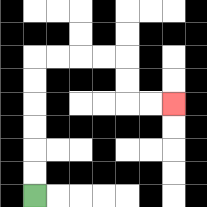{'start': '[1, 8]', 'end': '[7, 4]', 'path_directions': 'U,U,U,U,U,U,R,R,R,R,D,D,R,R', 'path_coordinates': '[[1, 8], [1, 7], [1, 6], [1, 5], [1, 4], [1, 3], [1, 2], [2, 2], [3, 2], [4, 2], [5, 2], [5, 3], [5, 4], [6, 4], [7, 4]]'}